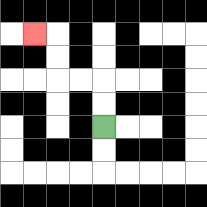{'start': '[4, 5]', 'end': '[1, 1]', 'path_directions': 'U,U,L,L,U,U,L', 'path_coordinates': '[[4, 5], [4, 4], [4, 3], [3, 3], [2, 3], [2, 2], [2, 1], [1, 1]]'}